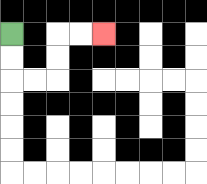{'start': '[0, 1]', 'end': '[4, 1]', 'path_directions': 'D,D,R,R,U,U,R,R', 'path_coordinates': '[[0, 1], [0, 2], [0, 3], [1, 3], [2, 3], [2, 2], [2, 1], [3, 1], [4, 1]]'}